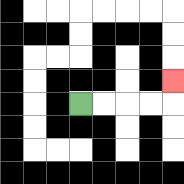{'start': '[3, 4]', 'end': '[7, 3]', 'path_directions': 'R,R,R,R,U', 'path_coordinates': '[[3, 4], [4, 4], [5, 4], [6, 4], [7, 4], [7, 3]]'}